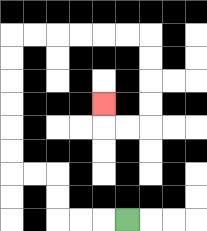{'start': '[5, 9]', 'end': '[4, 4]', 'path_directions': 'L,L,L,U,U,L,L,U,U,U,U,U,U,R,R,R,R,R,R,D,D,D,D,L,L,U', 'path_coordinates': '[[5, 9], [4, 9], [3, 9], [2, 9], [2, 8], [2, 7], [1, 7], [0, 7], [0, 6], [0, 5], [0, 4], [0, 3], [0, 2], [0, 1], [1, 1], [2, 1], [3, 1], [4, 1], [5, 1], [6, 1], [6, 2], [6, 3], [6, 4], [6, 5], [5, 5], [4, 5], [4, 4]]'}